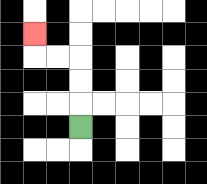{'start': '[3, 5]', 'end': '[1, 1]', 'path_directions': 'U,U,U,L,L,U', 'path_coordinates': '[[3, 5], [3, 4], [3, 3], [3, 2], [2, 2], [1, 2], [1, 1]]'}